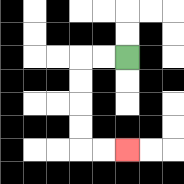{'start': '[5, 2]', 'end': '[5, 6]', 'path_directions': 'L,L,D,D,D,D,R,R', 'path_coordinates': '[[5, 2], [4, 2], [3, 2], [3, 3], [3, 4], [3, 5], [3, 6], [4, 6], [5, 6]]'}